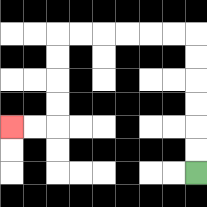{'start': '[8, 7]', 'end': '[0, 5]', 'path_directions': 'U,U,U,U,U,U,L,L,L,L,L,L,D,D,D,D,L,L', 'path_coordinates': '[[8, 7], [8, 6], [8, 5], [8, 4], [8, 3], [8, 2], [8, 1], [7, 1], [6, 1], [5, 1], [4, 1], [3, 1], [2, 1], [2, 2], [2, 3], [2, 4], [2, 5], [1, 5], [0, 5]]'}